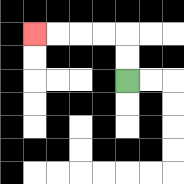{'start': '[5, 3]', 'end': '[1, 1]', 'path_directions': 'U,U,L,L,L,L', 'path_coordinates': '[[5, 3], [5, 2], [5, 1], [4, 1], [3, 1], [2, 1], [1, 1]]'}